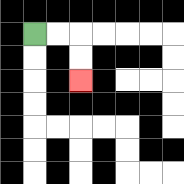{'start': '[1, 1]', 'end': '[3, 3]', 'path_directions': 'R,R,D,D', 'path_coordinates': '[[1, 1], [2, 1], [3, 1], [3, 2], [3, 3]]'}